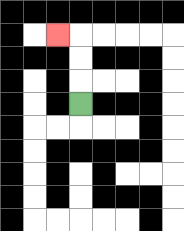{'start': '[3, 4]', 'end': '[2, 1]', 'path_directions': 'U,U,U,L', 'path_coordinates': '[[3, 4], [3, 3], [3, 2], [3, 1], [2, 1]]'}